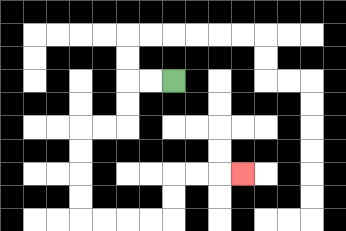{'start': '[7, 3]', 'end': '[10, 7]', 'path_directions': 'L,L,D,D,L,L,D,D,D,D,R,R,R,R,U,U,R,R,R', 'path_coordinates': '[[7, 3], [6, 3], [5, 3], [5, 4], [5, 5], [4, 5], [3, 5], [3, 6], [3, 7], [3, 8], [3, 9], [4, 9], [5, 9], [6, 9], [7, 9], [7, 8], [7, 7], [8, 7], [9, 7], [10, 7]]'}